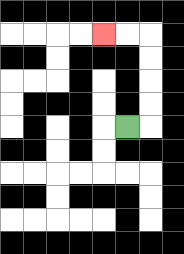{'start': '[5, 5]', 'end': '[4, 1]', 'path_directions': 'R,U,U,U,U,L,L', 'path_coordinates': '[[5, 5], [6, 5], [6, 4], [6, 3], [6, 2], [6, 1], [5, 1], [4, 1]]'}